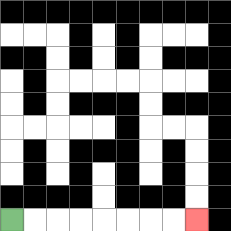{'start': '[0, 9]', 'end': '[8, 9]', 'path_directions': 'R,R,R,R,R,R,R,R', 'path_coordinates': '[[0, 9], [1, 9], [2, 9], [3, 9], [4, 9], [5, 9], [6, 9], [7, 9], [8, 9]]'}